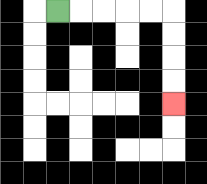{'start': '[2, 0]', 'end': '[7, 4]', 'path_directions': 'R,R,R,R,R,D,D,D,D', 'path_coordinates': '[[2, 0], [3, 0], [4, 0], [5, 0], [6, 0], [7, 0], [7, 1], [7, 2], [7, 3], [7, 4]]'}